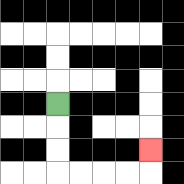{'start': '[2, 4]', 'end': '[6, 6]', 'path_directions': 'D,D,D,R,R,R,R,U', 'path_coordinates': '[[2, 4], [2, 5], [2, 6], [2, 7], [3, 7], [4, 7], [5, 7], [6, 7], [6, 6]]'}